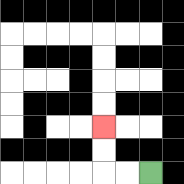{'start': '[6, 7]', 'end': '[4, 5]', 'path_directions': 'L,L,U,U', 'path_coordinates': '[[6, 7], [5, 7], [4, 7], [4, 6], [4, 5]]'}